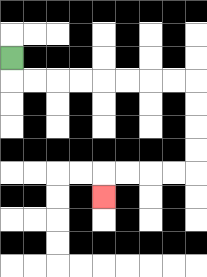{'start': '[0, 2]', 'end': '[4, 8]', 'path_directions': 'D,R,R,R,R,R,R,R,R,D,D,D,D,L,L,L,L,D', 'path_coordinates': '[[0, 2], [0, 3], [1, 3], [2, 3], [3, 3], [4, 3], [5, 3], [6, 3], [7, 3], [8, 3], [8, 4], [8, 5], [8, 6], [8, 7], [7, 7], [6, 7], [5, 7], [4, 7], [4, 8]]'}